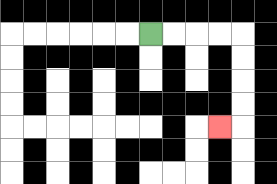{'start': '[6, 1]', 'end': '[9, 5]', 'path_directions': 'R,R,R,R,D,D,D,D,L', 'path_coordinates': '[[6, 1], [7, 1], [8, 1], [9, 1], [10, 1], [10, 2], [10, 3], [10, 4], [10, 5], [9, 5]]'}